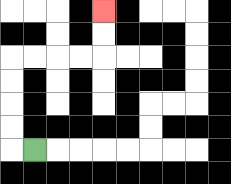{'start': '[1, 6]', 'end': '[4, 0]', 'path_directions': 'L,U,U,U,U,R,R,R,R,U,U', 'path_coordinates': '[[1, 6], [0, 6], [0, 5], [0, 4], [0, 3], [0, 2], [1, 2], [2, 2], [3, 2], [4, 2], [4, 1], [4, 0]]'}